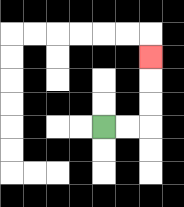{'start': '[4, 5]', 'end': '[6, 2]', 'path_directions': 'R,R,U,U,U', 'path_coordinates': '[[4, 5], [5, 5], [6, 5], [6, 4], [6, 3], [6, 2]]'}